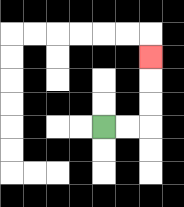{'start': '[4, 5]', 'end': '[6, 2]', 'path_directions': 'R,R,U,U,U', 'path_coordinates': '[[4, 5], [5, 5], [6, 5], [6, 4], [6, 3], [6, 2]]'}